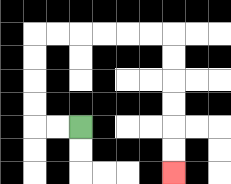{'start': '[3, 5]', 'end': '[7, 7]', 'path_directions': 'L,L,U,U,U,U,R,R,R,R,R,R,D,D,D,D,D,D', 'path_coordinates': '[[3, 5], [2, 5], [1, 5], [1, 4], [1, 3], [1, 2], [1, 1], [2, 1], [3, 1], [4, 1], [5, 1], [6, 1], [7, 1], [7, 2], [7, 3], [7, 4], [7, 5], [7, 6], [7, 7]]'}